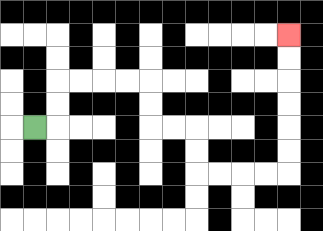{'start': '[1, 5]', 'end': '[12, 1]', 'path_directions': 'R,U,U,R,R,R,R,D,D,R,R,D,D,R,R,R,R,U,U,U,U,U,U', 'path_coordinates': '[[1, 5], [2, 5], [2, 4], [2, 3], [3, 3], [4, 3], [5, 3], [6, 3], [6, 4], [6, 5], [7, 5], [8, 5], [8, 6], [8, 7], [9, 7], [10, 7], [11, 7], [12, 7], [12, 6], [12, 5], [12, 4], [12, 3], [12, 2], [12, 1]]'}